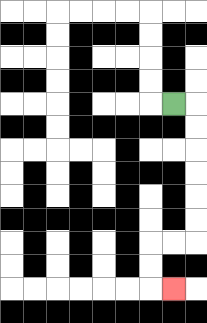{'start': '[7, 4]', 'end': '[7, 12]', 'path_directions': 'R,D,D,D,D,D,D,L,L,D,D,R', 'path_coordinates': '[[7, 4], [8, 4], [8, 5], [8, 6], [8, 7], [8, 8], [8, 9], [8, 10], [7, 10], [6, 10], [6, 11], [6, 12], [7, 12]]'}